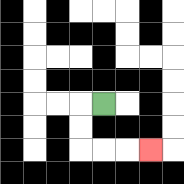{'start': '[4, 4]', 'end': '[6, 6]', 'path_directions': 'L,D,D,R,R,R', 'path_coordinates': '[[4, 4], [3, 4], [3, 5], [3, 6], [4, 6], [5, 6], [6, 6]]'}